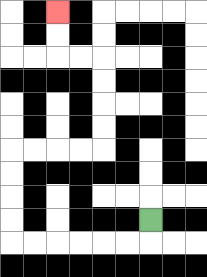{'start': '[6, 9]', 'end': '[2, 0]', 'path_directions': 'D,L,L,L,L,L,L,U,U,U,U,R,R,R,R,U,U,U,U,L,L,U,U', 'path_coordinates': '[[6, 9], [6, 10], [5, 10], [4, 10], [3, 10], [2, 10], [1, 10], [0, 10], [0, 9], [0, 8], [0, 7], [0, 6], [1, 6], [2, 6], [3, 6], [4, 6], [4, 5], [4, 4], [4, 3], [4, 2], [3, 2], [2, 2], [2, 1], [2, 0]]'}